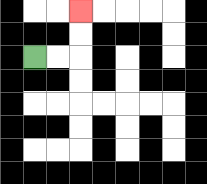{'start': '[1, 2]', 'end': '[3, 0]', 'path_directions': 'R,R,U,U', 'path_coordinates': '[[1, 2], [2, 2], [3, 2], [3, 1], [3, 0]]'}